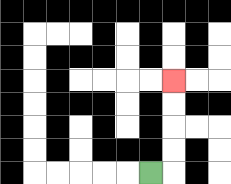{'start': '[6, 7]', 'end': '[7, 3]', 'path_directions': 'R,U,U,U,U', 'path_coordinates': '[[6, 7], [7, 7], [7, 6], [7, 5], [7, 4], [7, 3]]'}